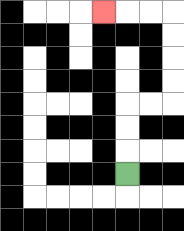{'start': '[5, 7]', 'end': '[4, 0]', 'path_directions': 'U,U,U,R,R,U,U,U,U,L,L,L', 'path_coordinates': '[[5, 7], [5, 6], [5, 5], [5, 4], [6, 4], [7, 4], [7, 3], [7, 2], [7, 1], [7, 0], [6, 0], [5, 0], [4, 0]]'}